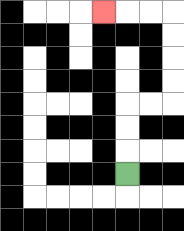{'start': '[5, 7]', 'end': '[4, 0]', 'path_directions': 'U,U,U,R,R,U,U,U,U,L,L,L', 'path_coordinates': '[[5, 7], [5, 6], [5, 5], [5, 4], [6, 4], [7, 4], [7, 3], [7, 2], [7, 1], [7, 0], [6, 0], [5, 0], [4, 0]]'}